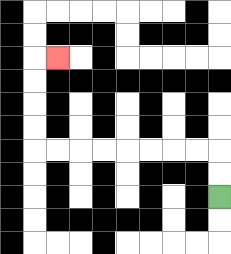{'start': '[9, 8]', 'end': '[2, 2]', 'path_directions': 'U,U,L,L,L,L,L,L,L,L,U,U,U,U,R', 'path_coordinates': '[[9, 8], [9, 7], [9, 6], [8, 6], [7, 6], [6, 6], [5, 6], [4, 6], [3, 6], [2, 6], [1, 6], [1, 5], [1, 4], [1, 3], [1, 2], [2, 2]]'}